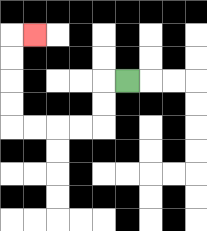{'start': '[5, 3]', 'end': '[1, 1]', 'path_directions': 'L,D,D,L,L,L,L,U,U,U,U,R', 'path_coordinates': '[[5, 3], [4, 3], [4, 4], [4, 5], [3, 5], [2, 5], [1, 5], [0, 5], [0, 4], [0, 3], [0, 2], [0, 1], [1, 1]]'}